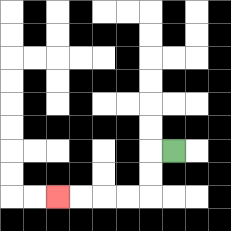{'start': '[7, 6]', 'end': '[2, 8]', 'path_directions': 'L,D,D,L,L,L,L', 'path_coordinates': '[[7, 6], [6, 6], [6, 7], [6, 8], [5, 8], [4, 8], [3, 8], [2, 8]]'}